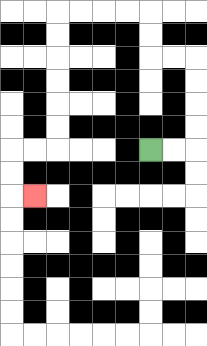{'start': '[6, 6]', 'end': '[1, 8]', 'path_directions': 'R,R,U,U,U,U,L,L,U,U,L,L,L,L,D,D,D,D,D,D,L,L,D,D,R', 'path_coordinates': '[[6, 6], [7, 6], [8, 6], [8, 5], [8, 4], [8, 3], [8, 2], [7, 2], [6, 2], [6, 1], [6, 0], [5, 0], [4, 0], [3, 0], [2, 0], [2, 1], [2, 2], [2, 3], [2, 4], [2, 5], [2, 6], [1, 6], [0, 6], [0, 7], [0, 8], [1, 8]]'}